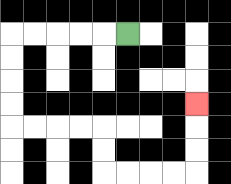{'start': '[5, 1]', 'end': '[8, 4]', 'path_directions': 'L,L,L,L,L,D,D,D,D,R,R,R,R,D,D,R,R,R,R,U,U,U', 'path_coordinates': '[[5, 1], [4, 1], [3, 1], [2, 1], [1, 1], [0, 1], [0, 2], [0, 3], [0, 4], [0, 5], [1, 5], [2, 5], [3, 5], [4, 5], [4, 6], [4, 7], [5, 7], [6, 7], [7, 7], [8, 7], [8, 6], [8, 5], [8, 4]]'}